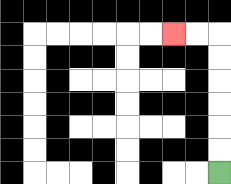{'start': '[9, 7]', 'end': '[7, 1]', 'path_directions': 'U,U,U,U,U,U,L,L', 'path_coordinates': '[[9, 7], [9, 6], [9, 5], [9, 4], [9, 3], [9, 2], [9, 1], [8, 1], [7, 1]]'}